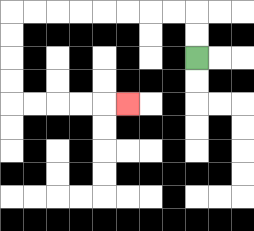{'start': '[8, 2]', 'end': '[5, 4]', 'path_directions': 'U,U,L,L,L,L,L,L,L,L,D,D,D,D,R,R,R,R,R', 'path_coordinates': '[[8, 2], [8, 1], [8, 0], [7, 0], [6, 0], [5, 0], [4, 0], [3, 0], [2, 0], [1, 0], [0, 0], [0, 1], [0, 2], [0, 3], [0, 4], [1, 4], [2, 4], [3, 4], [4, 4], [5, 4]]'}